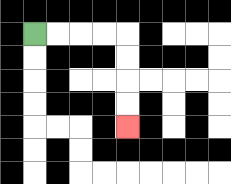{'start': '[1, 1]', 'end': '[5, 5]', 'path_directions': 'R,R,R,R,D,D,D,D', 'path_coordinates': '[[1, 1], [2, 1], [3, 1], [4, 1], [5, 1], [5, 2], [5, 3], [5, 4], [5, 5]]'}